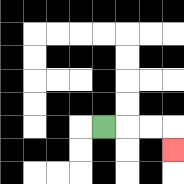{'start': '[4, 5]', 'end': '[7, 6]', 'path_directions': 'R,R,R,D', 'path_coordinates': '[[4, 5], [5, 5], [6, 5], [7, 5], [7, 6]]'}